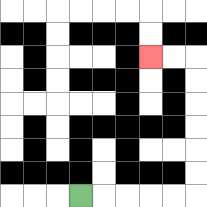{'start': '[3, 8]', 'end': '[6, 2]', 'path_directions': 'R,R,R,R,R,U,U,U,U,U,U,L,L', 'path_coordinates': '[[3, 8], [4, 8], [5, 8], [6, 8], [7, 8], [8, 8], [8, 7], [8, 6], [8, 5], [8, 4], [8, 3], [8, 2], [7, 2], [6, 2]]'}